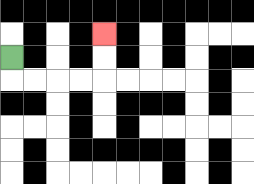{'start': '[0, 2]', 'end': '[4, 1]', 'path_directions': 'D,R,R,R,R,U,U', 'path_coordinates': '[[0, 2], [0, 3], [1, 3], [2, 3], [3, 3], [4, 3], [4, 2], [4, 1]]'}